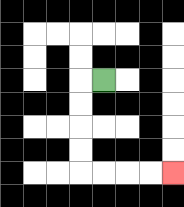{'start': '[4, 3]', 'end': '[7, 7]', 'path_directions': 'L,D,D,D,D,R,R,R,R', 'path_coordinates': '[[4, 3], [3, 3], [3, 4], [3, 5], [3, 6], [3, 7], [4, 7], [5, 7], [6, 7], [7, 7]]'}